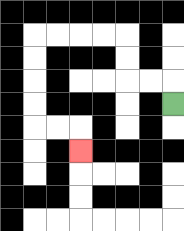{'start': '[7, 4]', 'end': '[3, 6]', 'path_directions': 'U,L,L,U,U,L,L,L,L,D,D,D,D,R,R,D', 'path_coordinates': '[[7, 4], [7, 3], [6, 3], [5, 3], [5, 2], [5, 1], [4, 1], [3, 1], [2, 1], [1, 1], [1, 2], [1, 3], [1, 4], [1, 5], [2, 5], [3, 5], [3, 6]]'}